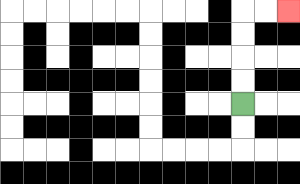{'start': '[10, 4]', 'end': '[12, 0]', 'path_directions': 'U,U,U,U,R,R', 'path_coordinates': '[[10, 4], [10, 3], [10, 2], [10, 1], [10, 0], [11, 0], [12, 0]]'}